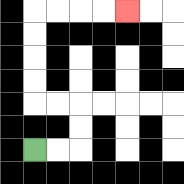{'start': '[1, 6]', 'end': '[5, 0]', 'path_directions': 'R,R,U,U,L,L,U,U,U,U,R,R,R,R', 'path_coordinates': '[[1, 6], [2, 6], [3, 6], [3, 5], [3, 4], [2, 4], [1, 4], [1, 3], [1, 2], [1, 1], [1, 0], [2, 0], [3, 0], [4, 0], [5, 0]]'}